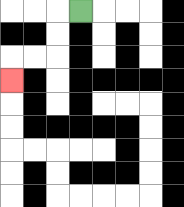{'start': '[3, 0]', 'end': '[0, 3]', 'path_directions': 'L,D,D,L,L,D', 'path_coordinates': '[[3, 0], [2, 0], [2, 1], [2, 2], [1, 2], [0, 2], [0, 3]]'}